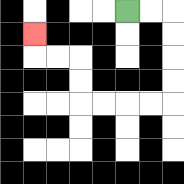{'start': '[5, 0]', 'end': '[1, 1]', 'path_directions': 'R,R,D,D,D,D,L,L,L,L,U,U,L,L,U', 'path_coordinates': '[[5, 0], [6, 0], [7, 0], [7, 1], [7, 2], [7, 3], [7, 4], [6, 4], [5, 4], [4, 4], [3, 4], [3, 3], [3, 2], [2, 2], [1, 2], [1, 1]]'}